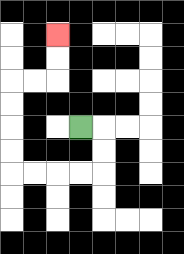{'start': '[3, 5]', 'end': '[2, 1]', 'path_directions': 'R,D,D,L,L,L,L,U,U,U,U,R,R,U,U', 'path_coordinates': '[[3, 5], [4, 5], [4, 6], [4, 7], [3, 7], [2, 7], [1, 7], [0, 7], [0, 6], [0, 5], [0, 4], [0, 3], [1, 3], [2, 3], [2, 2], [2, 1]]'}